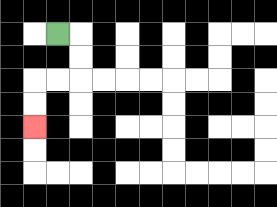{'start': '[2, 1]', 'end': '[1, 5]', 'path_directions': 'R,D,D,L,L,D,D', 'path_coordinates': '[[2, 1], [3, 1], [3, 2], [3, 3], [2, 3], [1, 3], [1, 4], [1, 5]]'}